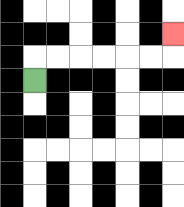{'start': '[1, 3]', 'end': '[7, 1]', 'path_directions': 'U,R,R,R,R,R,R,U', 'path_coordinates': '[[1, 3], [1, 2], [2, 2], [3, 2], [4, 2], [5, 2], [6, 2], [7, 2], [7, 1]]'}